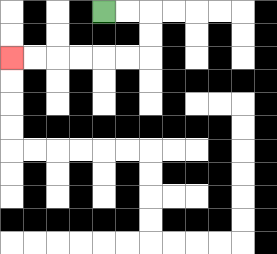{'start': '[4, 0]', 'end': '[0, 2]', 'path_directions': 'R,R,D,D,L,L,L,L,L,L', 'path_coordinates': '[[4, 0], [5, 0], [6, 0], [6, 1], [6, 2], [5, 2], [4, 2], [3, 2], [2, 2], [1, 2], [0, 2]]'}